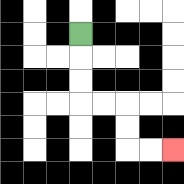{'start': '[3, 1]', 'end': '[7, 6]', 'path_directions': 'D,D,D,R,R,D,D,R,R', 'path_coordinates': '[[3, 1], [3, 2], [3, 3], [3, 4], [4, 4], [5, 4], [5, 5], [5, 6], [6, 6], [7, 6]]'}